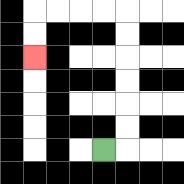{'start': '[4, 6]', 'end': '[1, 2]', 'path_directions': 'R,U,U,U,U,U,U,L,L,L,L,D,D', 'path_coordinates': '[[4, 6], [5, 6], [5, 5], [5, 4], [5, 3], [5, 2], [5, 1], [5, 0], [4, 0], [3, 0], [2, 0], [1, 0], [1, 1], [1, 2]]'}